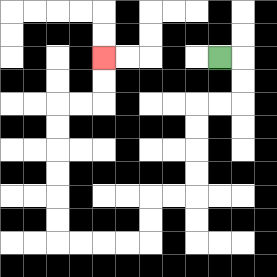{'start': '[9, 2]', 'end': '[4, 2]', 'path_directions': 'R,D,D,L,L,D,D,D,D,L,L,D,D,L,L,L,L,U,U,U,U,U,U,R,R,U,U', 'path_coordinates': '[[9, 2], [10, 2], [10, 3], [10, 4], [9, 4], [8, 4], [8, 5], [8, 6], [8, 7], [8, 8], [7, 8], [6, 8], [6, 9], [6, 10], [5, 10], [4, 10], [3, 10], [2, 10], [2, 9], [2, 8], [2, 7], [2, 6], [2, 5], [2, 4], [3, 4], [4, 4], [4, 3], [4, 2]]'}